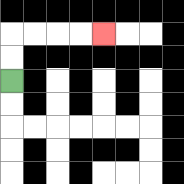{'start': '[0, 3]', 'end': '[4, 1]', 'path_directions': 'U,U,R,R,R,R', 'path_coordinates': '[[0, 3], [0, 2], [0, 1], [1, 1], [2, 1], [3, 1], [4, 1]]'}